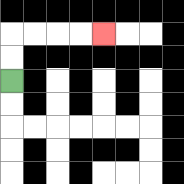{'start': '[0, 3]', 'end': '[4, 1]', 'path_directions': 'U,U,R,R,R,R', 'path_coordinates': '[[0, 3], [0, 2], [0, 1], [1, 1], [2, 1], [3, 1], [4, 1]]'}